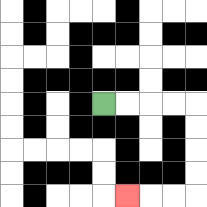{'start': '[4, 4]', 'end': '[5, 8]', 'path_directions': 'R,R,R,R,D,D,D,D,L,L,L', 'path_coordinates': '[[4, 4], [5, 4], [6, 4], [7, 4], [8, 4], [8, 5], [8, 6], [8, 7], [8, 8], [7, 8], [6, 8], [5, 8]]'}